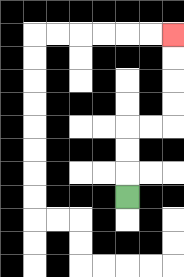{'start': '[5, 8]', 'end': '[7, 1]', 'path_directions': 'U,U,U,R,R,U,U,U,U', 'path_coordinates': '[[5, 8], [5, 7], [5, 6], [5, 5], [6, 5], [7, 5], [7, 4], [7, 3], [7, 2], [7, 1]]'}